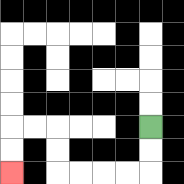{'start': '[6, 5]', 'end': '[0, 7]', 'path_directions': 'D,D,L,L,L,L,U,U,L,L,D,D', 'path_coordinates': '[[6, 5], [6, 6], [6, 7], [5, 7], [4, 7], [3, 7], [2, 7], [2, 6], [2, 5], [1, 5], [0, 5], [0, 6], [0, 7]]'}